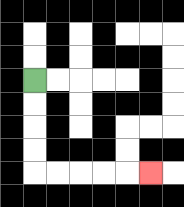{'start': '[1, 3]', 'end': '[6, 7]', 'path_directions': 'D,D,D,D,R,R,R,R,R', 'path_coordinates': '[[1, 3], [1, 4], [1, 5], [1, 6], [1, 7], [2, 7], [3, 7], [4, 7], [5, 7], [6, 7]]'}